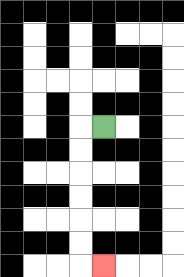{'start': '[4, 5]', 'end': '[4, 11]', 'path_directions': 'L,D,D,D,D,D,D,R', 'path_coordinates': '[[4, 5], [3, 5], [3, 6], [3, 7], [3, 8], [3, 9], [3, 10], [3, 11], [4, 11]]'}